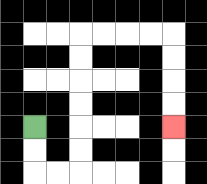{'start': '[1, 5]', 'end': '[7, 5]', 'path_directions': 'D,D,R,R,U,U,U,U,U,U,R,R,R,R,D,D,D,D', 'path_coordinates': '[[1, 5], [1, 6], [1, 7], [2, 7], [3, 7], [3, 6], [3, 5], [3, 4], [3, 3], [3, 2], [3, 1], [4, 1], [5, 1], [6, 1], [7, 1], [7, 2], [7, 3], [7, 4], [7, 5]]'}